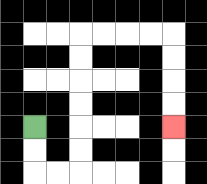{'start': '[1, 5]', 'end': '[7, 5]', 'path_directions': 'D,D,R,R,U,U,U,U,U,U,R,R,R,R,D,D,D,D', 'path_coordinates': '[[1, 5], [1, 6], [1, 7], [2, 7], [3, 7], [3, 6], [3, 5], [3, 4], [3, 3], [3, 2], [3, 1], [4, 1], [5, 1], [6, 1], [7, 1], [7, 2], [7, 3], [7, 4], [7, 5]]'}